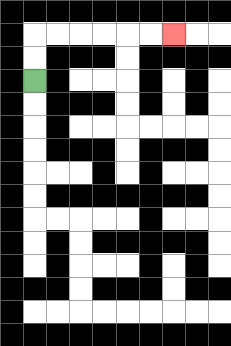{'start': '[1, 3]', 'end': '[7, 1]', 'path_directions': 'U,U,R,R,R,R,R,R', 'path_coordinates': '[[1, 3], [1, 2], [1, 1], [2, 1], [3, 1], [4, 1], [5, 1], [6, 1], [7, 1]]'}